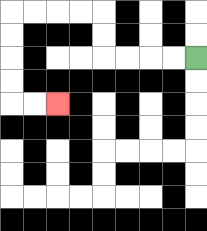{'start': '[8, 2]', 'end': '[2, 4]', 'path_directions': 'L,L,L,L,U,U,L,L,L,L,D,D,D,D,R,R', 'path_coordinates': '[[8, 2], [7, 2], [6, 2], [5, 2], [4, 2], [4, 1], [4, 0], [3, 0], [2, 0], [1, 0], [0, 0], [0, 1], [0, 2], [0, 3], [0, 4], [1, 4], [2, 4]]'}